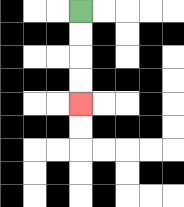{'start': '[3, 0]', 'end': '[3, 4]', 'path_directions': 'D,D,D,D', 'path_coordinates': '[[3, 0], [3, 1], [3, 2], [3, 3], [3, 4]]'}